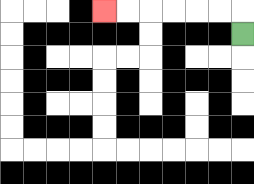{'start': '[10, 1]', 'end': '[4, 0]', 'path_directions': 'U,L,L,L,L,L,L', 'path_coordinates': '[[10, 1], [10, 0], [9, 0], [8, 0], [7, 0], [6, 0], [5, 0], [4, 0]]'}